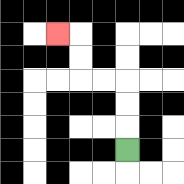{'start': '[5, 6]', 'end': '[2, 1]', 'path_directions': 'U,U,U,L,L,U,U,L', 'path_coordinates': '[[5, 6], [5, 5], [5, 4], [5, 3], [4, 3], [3, 3], [3, 2], [3, 1], [2, 1]]'}